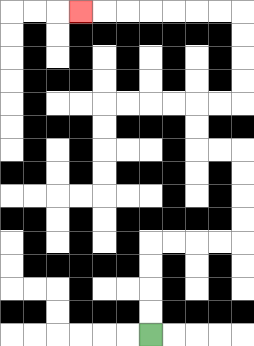{'start': '[6, 14]', 'end': '[3, 0]', 'path_directions': 'U,U,U,U,R,R,R,R,U,U,U,U,L,L,U,U,R,R,U,U,U,U,L,L,L,L,L,L,L', 'path_coordinates': '[[6, 14], [6, 13], [6, 12], [6, 11], [6, 10], [7, 10], [8, 10], [9, 10], [10, 10], [10, 9], [10, 8], [10, 7], [10, 6], [9, 6], [8, 6], [8, 5], [8, 4], [9, 4], [10, 4], [10, 3], [10, 2], [10, 1], [10, 0], [9, 0], [8, 0], [7, 0], [6, 0], [5, 0], [4, 0], [3, 0]]'}